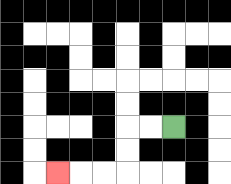{'start': '[7, 5]', 'end': '[2, 7]', 'path_directions': 'L,L,D,D,L,L,L', 'path_coordinates': '[[7, 5], [6, 5], [5, 5], [5, 6], [5, 7], [4, 7], [3, 7], [2, 7]]'}